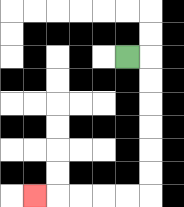{'start': '[5, 2]', 'end': '[1, 8]', 'path_directions': 'R,D,D,D,D,D,D,L,L,L,L,L', 'path_coordinates': '[[5, 2], [6, 2], [6, 3], [6, 4], [6, 5], [6, 6], [6, 7], [6, 8], [5, 8], [4, 8], [3, 8], [2, 8], [1, 8]]'}